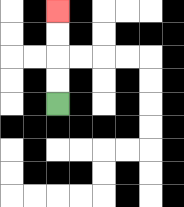{'start': '[2, 4]', 'end': '[2, 0]', 'path_directions': 'U,U,U,U', 'path_coordinates': '[[2, 4], [2, 3], [2, 2], [2, 1], [2, 0]]'}